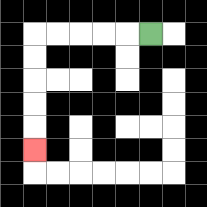{'start': '[6, 1]', 'end': '[1, 6]', 'path_directions': 'L,L,L,L,L,D,D,D,D,D', 'path_coordinates': '[[6, 1], [5, 1], [4, 1], [3, 1], [2, 1], [1, 1], [1, 2], [1, 3], [1, 4], [1, 5], [1, 6]]'}